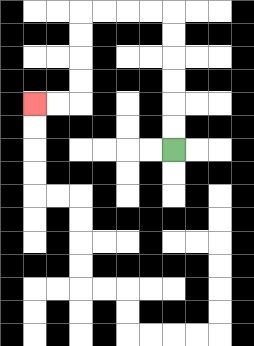{'start': '[7, 6]', 'end': '[1, 4]', 'path_directions': 'U,U,U,U,U,U,L,L,L,L,D,D,D,D,L,L', 'path_coordinates': '[[7, 6], [7, 5], [7, 4], [7, 3], [7, 2], [7, 1], [7, 0], [6, 0], [5, 0], [4, 0], [3, 0], [3, 1], [3, 2], [3, 3], [3, 4], [2, 4], [1, 4]]'}